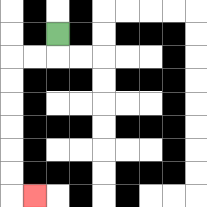{'start': '[2, 1]', 'end': '[1, 8]', 'path_directions': 'D,L,L,D,D,D,D,D,D,R', 'path_coordinates': '[[2, 1], [2, 2], [1, 2], [0, 2], [0, 3], [0, 4], [0, 5], [0, 6], [0, 7], [0, 8], [1, 8]]'}